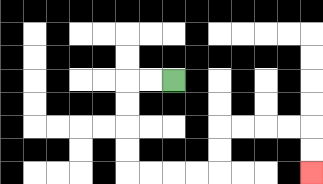{'start': '[7, 3]', 'end': '[13, 7]', 'path_directions': 'L,L,D,D,D,D,R,R,R,R,U,U,R,R,R,R,D,D', 'path_coordinates': '[[7, 3], [6, 3], [5, 3], [5, 4], [5, 5], [5, 6], [5, 7], [6, 7], [7, 7], [8, 7], [9, 7], [9, 6], [9, 5], [10, 5], [11, 5], [12, 5], [13, 5], [13, 6], [13, 7]]'}